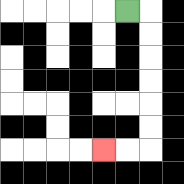{'start': '[5, 0]', 'end': '[4, 6]', 'path_directions': 'R,D,D,D,D,D,D,L,L', 'path_coordinates': '[[5, 0], [6, 0], [6, 1], [6, 2], [6, 3], [6, 4], [6, 5], [6, 6], [5, 6], [4, 6]]'}